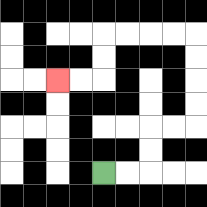{'start': '[4, 7]', 'end': '[2, 3]', 'path_directions': 'R,R,U,U,R,R,U,U,U,U,L,L,L,L,D,D,L,L', 'path_coordinates': '[[4, 7], [5, 7], [6, 7], [6, 6], [6, 5], [7, 5], [8, 5], [8, 4], [8, 3], [8, 2], [8, 1], [7, 1], [6, 1], [5, 1], [4, 1], [4, 2], [4, 3], [3, 3], [2, 3]]'}